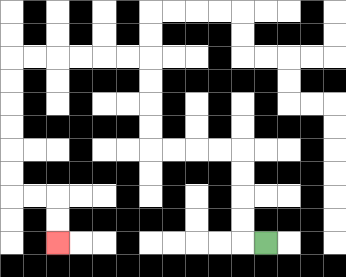{'start': '[11, 10]', 'end': '[2, 10]', 'path_directions': 'L,U,U,U,U,L,L,L,L,U,U,U,U,L,L,L,L,L,L,D,D,D,D,D,D,R,R,D,D', 'path_coordinates': '[[11, 10], [10, 10], [10, 9], [10, 8], [10, 7], [10, 6], [9, 6], [8, 6], [7, 6], [6, 6], [6, 5], [6, 4], [6, 3], [6, 2], [5, 2], [4, 2], [3, 2], [2, 2], [1, 2], [0, 2], [0, 3], [0, 4], [0, 5], [0, 6], [0, 7], [0, 8], [1, 8], [2, 8], [2, 9], [2, 10]]'}